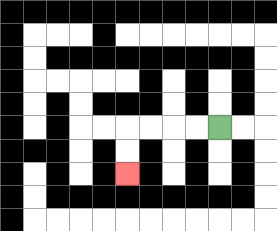{'start': '[9, 5]', 'end': '[5, 7]', 'path_directions': 'L,L,L,L,D,D', 'path_coordinates': '[[9, 5], [8, 5], [7, 5], [6, 5], [5, 5], [5, 6], [5, 7]]'}